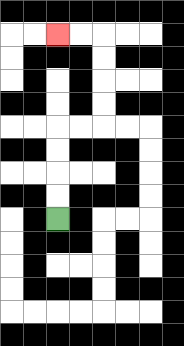{'start': '[2, 9]', 'end': '[2, 1]', 'path_directions': 'U,U,U,U,R,R,U,U,U,U,L,L', 'path_coordinates': '[[2, 9], [2, 8], [2, 7], [2, 6], [2, 5], [3, 5], [4, 5], [4, 4], [4, 3], [4, 2], [4, 1], [3, 1], [2, 1]]'}